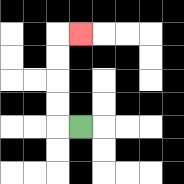{'start': '[3, 5]', 'end': '[3, 1]', 'path_directions': 'L,U,U,U,U,R', 'path_coordinates': '[[3, 5], [2, 5], [2, 4], [2, 3], [2, 2], [2, 1], [3, 1]]'}